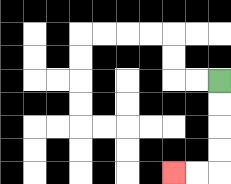{'start': '[9, 3]', 'end': '[7, 7]', 'path_directions': 'D,D,D,D,L,L', 'path_coordinates': '[[9, 3], [9, 4], [9, 5], [9, 6], [9, 7], [8, 7], [7, 7]]'}